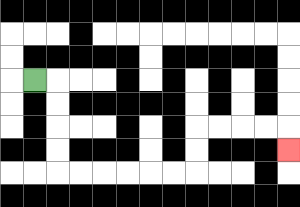{'start': '[1, 3]', 'end': '[12, 6]', 'path_directions': 'R,D,D,D,D,R,R,R,R,R,R,U,U,R,R,R,R,D', 'path_coordinates': '[[1, 3], [2, 3], [2, 4], [2, 5], [2, 6], [2, 7], [3, 7], [4, 7], [5, 7], [6, 7], [7, 7], [8, 7], [8, 6], [8, 5], [9, 5], [10, 5], [11, 5], [12, 5], [12, 6]]'}